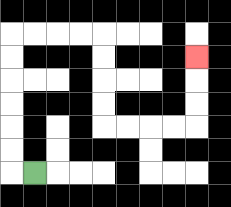{'start': '[1, 7]', 'end': '[8, 2]', 'path_directions': 'L,U,U,U,U,U,U,R,R,R,R,D,D,D,D,R,R,R,R,U,U,U', 'path_coordinates': '[[1, 7], [0, 7], [0, 6], [0, 5], [0, 4], [0, 3], [0, 2], [0, 1], [1, 1], [2, 1], [3, 1], [4, 1], [4, 2], [4, 3], [4, 4], [4, 5], [5, 5], [6, 5], [7, 5], [8, 5], [8, 4], [8, 3], [8, 2]]'}